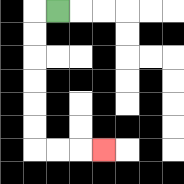{'start': '[2, 0]', 'end': '[4, 6]', 'path_directions': 'L,D,D,D,D,D,D,R,R,R', 'path_coordinates': '[[2, 0], [1, 0], [1, 1], [1, 2], [1, 3], [1, 4], [1, 5], [1, 6], [2, 6], [3, 6], [4, 6]]'}